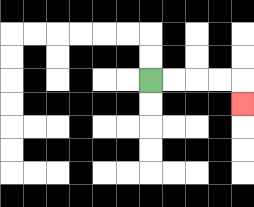{'start': '[6, 3]', 'end': '[10, 4]', 'path_directions': 'R,R,R,R,D', 'path_coordinates': '[[6, 3], [7, 3], [8, 3], [9, 3], [10, 3], [10, 4]]'}